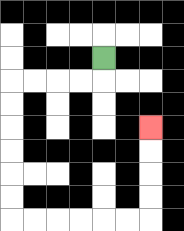{'start': '[4, 2]', 'end': '[6, 5]', 'path_directions': 'D,L,L,L,L,D,D,D,D,D,D,R,R,R,R,R,R,U,U,U,U', 'path_coordinates': '[[4, 2], [4, 3], [3, 3], [2, 3], [1, 3], [0, 3], [0, 4], [0, 5], [0, 6], [0, 7], [0, 8], [0, 9], [1, 9], [2, 9], [3, 9], [4, 9], [5, 9], [6, 9], [6, 8], [6, 7], [6, 6], [6, 5]]'}